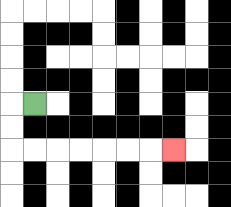{'start': '[1, 4]', 'end': '[7, 6]', 'path_directions': 'L,D,D,R,R,R,R,R,R,R', 'path_coordinates': '[[1, 4], [0, 4], [0, 5], [0, 6], [1, 6], [2, 6], [3, 6], [4, 6], [5, 6], [6, 6], [7, 6]]'}